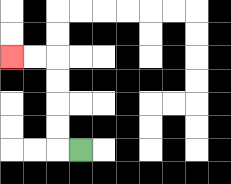{'start': '[3, 6]', 'end': '[0, 2]', 'path_directions': 'L,U,U,U,U,L,L', 'path_coordinates': '[[3, 6], [2, 6], [2, 5], [2, 4], [2, 3], [2, 2], [1, 2], [0, 2]]'}